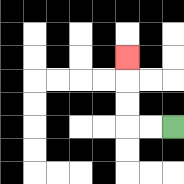{'start': '[7, 5]', 'end': '[5, 2]', 'path_directions': 'L,L,U,U,U', 'path_coordinates': '[[7, 5], [6, 5], [5, 5], [5, 4], [5, 3], [5, 2]]'}